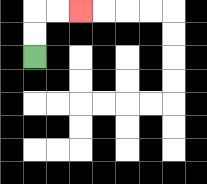{'start': '[1, 2]', 'end': '[3, 0]', 'path_directions': 'U,U,R,R', 'path_coordinates': '[[1, 2], [1, 1], [1, 0], [2, 0], [3, 0]]'}